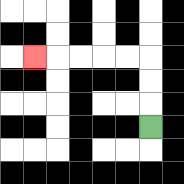{'start': '[6, 5]', 'end': '[1, 2]', 'path_directions': 'U,U,U,L,L,L,L,L', 'path_coordinates': '[[6, 5], [6, 4], [6, 3], [6, 2], [5, 2], [4, 2], [3, 2], [2, 2], [1, 2]]'}